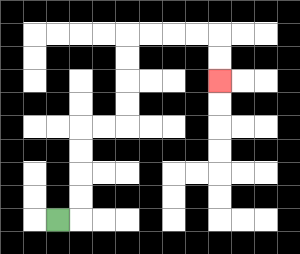{'start': '[2, 9]', 'end': '[9, 3]', 'path_directions': 'R,U,U,U,U,R,R,U,U,U,U,R,R,R,R,D,D', 'path_coordinates': '[[2, 9], [3, 9], [3, 8], [3, 7], [3, 6], [3, 5], [4, 5], [5, 5], [5, 4], [5, 3], [5, 2], [5, 1], [6, 1], [7, 1], [8, 1], [9, 1], [9, 2], [9, 3]]'}